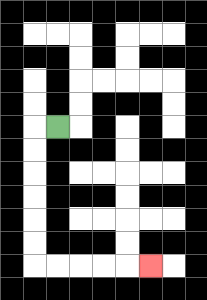{'start': '[2, 5]', 'end': '[6, 11]', 'path_directions': 'L,D,D,D,D,D,D,R,R,R,R,R', 'path_coordinates': '[[2, 5], [1, 5], [1, 6], [1, 7], [1, 8], [1, 9], [1, 10], [1, 11], [2, 11], [3, 11], [4, 11], [5, 11], [6, 11]]'}